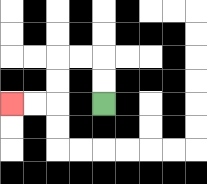{'start': '[4, 4]', 'end': '[0, 4]', 'path_directions': 'U,U,L,L,D,D,L,L', 'path_coordinates': '[[4, 4], [4, 3], [4, 2], [3, 2], [2, 2], [2, 3], [2, 4], [1, 4], [0, 4]]'}